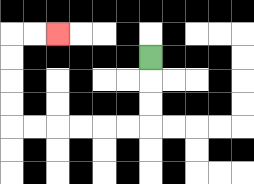{'start': '[6, 2]', 'end': '[2, 1]', 'path_directions': 'D,D,D,L,L,L,L,L,L,U,U,U,U,R,R', 'path_coordinates': '[[6, 2], [6, 3], [6, 4], [6, 5], [5, 5], [4, 5], [3, 5], [2, 5], [1, 5], [0, 5], [0, 4], [0, 3], [0, 2], [0, 1], [1, 1], [2, 1]]'}